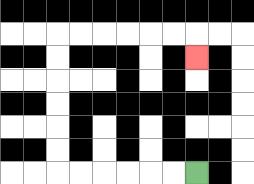{'start': '[8, 7]', 'end': '[8, 2]', 'path_directions': 'L,L,L,L,L,L,U,U,U,U,U,U,R,R,R,R,R,R,D', 'path_coordinates': '[[8, 7], [7, 7], [6, 7], [5, 7], [4, 7], [3, 7], [2, 7], [2, 6], [2, 5], [2, 4], [2, 3], [2, 2], [2, 1], [3, 1], [4, 1], [5, 1], [6, 1], [7, 1], [8, 1], [8, 2]]'}